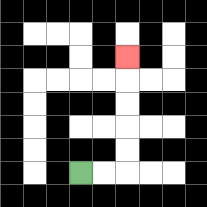{'start': '[3, 7]', 'end': '[5, 2]', 'path_directions': 'R,R,U,U,U,U,U', 'path_coordinates': '[[3, 7], [4, 7], [5, 7], [5, 6], [5, 5], [5, 4], [5, 3], [5, 2]]'}